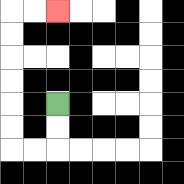{'start': '[2, 4]', 'end': '[2, 0]', 'path_directions': 'D,D,L,L,U,U,U,U,U,U,R,R', 'path_coordinates': '[[2, 4], [2, 5], [2, 6], [1, 6], [0, 6], [0, 5], [0, 4], [0, 3], [0, 2], [0, 1], [0, 0], [1, 0], [2, 0]]'}